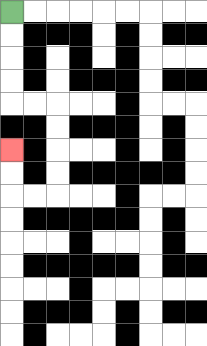{'start': '[0, 0]', 'end': '[0, 6]', 'path_directions': 'D,D,D,D,R,R,D,D,D,D,L,L,U,U', 'path_coordinates': '[[0, 0], [0, 1], [0, 2], [0, 3], [0, 4], [1, 4], [2, 4], [2, 5], [2, 6], [2, 7], [2, 8], [1, 8], [0, 8], [0, 7], [0, 6]]'}